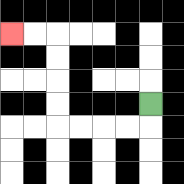{'start': '[6, 4]', 'end': '[0, 1]', 'path_directions': 'D,L,L,L,L,U,U,U,U,L,L', 'path_coordinates': '[[6, 4], [6, 5], [5, 5], [4, 5], [3, 5], [2, 5], [2, 4], [2, 3], [2, 2], [2, 1], [1, 1], [0, 1]]'}